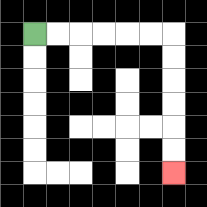{'start': '[1, 1]', 'end': '[7, 7]', 'path_directions': 'R,R,R,R,R,R,D,D,D,D,D,D', 'path_coordinates': '[[1, 1], [2, 1], [3, 1], [4, 1], [5, 1], [6, 1], [7, 1], [7, 2], [7, 3], [7, 4], [7, 5], [7, 6], [7, 7]]'}